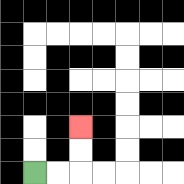{'start': '[1, 7]', 'end': '[3, 5]', 'path_directions': 'R,R,U,U', 'path_coordinates': '[[1, 7], [2, 7], [3, 7], [3, 6], [3, 5]]'}